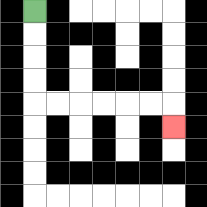{'start': '[1, 0]', 'end': '[7, 5]', 'path_directions': 'D,D,D,D,R,R,R,R,R,R,D', 'path_coordinates': '[[1, 0], [1, 1], [1, 2], [1, 3], [1, 4], [2, 4], [3, 4], [4, 4], [5, 4], [6, 4], [7, 4], [7, 5]]'}